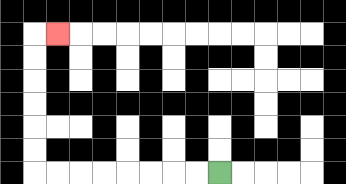{'start': '[9, 7]', 'end': '[2, 1]', 'path_directions': 'L,L,L,L,L,L,L,L,U,U,U,U,U,U,R', 'path_coordinates': '[[9, 7], [8, 7], [7, 7], [6, 7], [5, 7], [4, 7], [3, 7], [2, 7], [1, 7], [1, 6], [1, 5], [1, 4], [1, 3], [1, 2], [1, 1], [2, 1]]'}